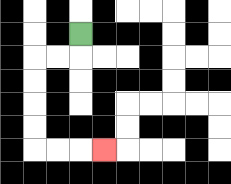{'start': '[3, 1]', 'end': '[4, 6]', 'path_directions': 'D,L,L,D,D,D,D,R,R,R', 'path_coordinates': '[[3, 1], [3, 2], [2, 2], [1, 2], [1, 3], [1, 4], [1, 5], [1, 6], [2, 6], [3, 6], [4, 6]]'}